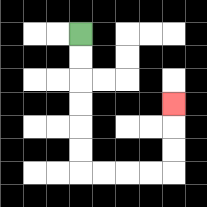{'start': '[3, 1]', 'end': '[7, 4]', 'path_directions': 'D,D,D,D,D,D,R,R,R,R,U,U,U', 'path_coordinates': '[[3, 1], [3, 2], [3, 3], [3, 4], [3, 5], [3, 6], [3, 7], [4, 7], [5, 7], [6, 7], [7, 7], [7, 6], [7, 5], [7, 4]]'}